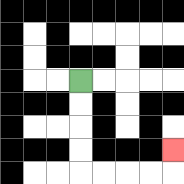{'start': '[3, 3]', 'end': '[7, 6]', 'path_directions': 'D,D,D,D,R,R,R,R,U', 'path_coordinates': '[[3, 3], [3, 4], [3, 5], [3, 6], [3, 7], [4, 7], [5, 7], [6, 7], [7, 7], [7, 6]]'}